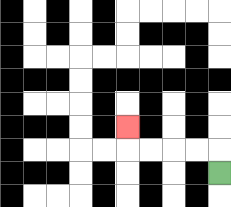{'start': '[9, 7]', 'end': '[5, 5]', 'path_directions': 'U,L,L,L,L,U', 'path_coordinates': '[[9, 7], [9, 6], [8, 6], [7, 6], [6, 6], [5, 6], [5, 5]]'}